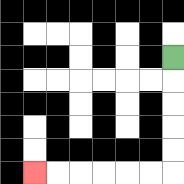{'start': '[7, 2]', 'end': '[1, 7]', 'path_directions': 'D,D,D,D,D,L,L,L,L,L,L', 'path_coordinates': '[[7, 2], [7, 3], [7, 4], [7, 5], [7, 6], [7, 7], [6, 7], [5, 7], [4, 7], [3, 7], [2, 7], [1, 7]]'}